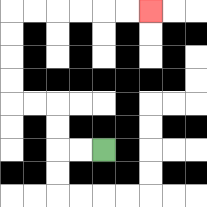{'start': '[4, 6]', 'end': '[6, 0]', 'path_directions': 'L,L,U,U,L,L,U,U,U,U,R,R,R,R,R,R', 'path_coordinates': '[[4, 6], [3, 6], [2, 6], [2, 5], [2, 4], [1, 4], [0, 4], [0, 3], [0, 2], [0, 1], [0, 0], [1, 0], [2, 0], [3, 0], [4, 0], [5, 0], [6, 0]]'}